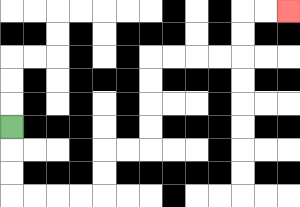{'start': '[0, 5]', 'end': '[12, 0]', 'path_directions': 'D,D,D,R,R,R,R,U,U,R,R,U,U,U,U,R,R,R,R,U,U,R,R', 'path_coordinates': '[[0, 5], [0, 6], [0, 7], [0, 8], [1, 8], [2, 8], [3, 8], [4, 8], [4, 7], [4, 6], [5, 6], [6, 6], [6, 5], [6, 4], [6, 3], [6, 2], [7, 2], [8, 2], [9, 2], [10, 2], [10, 1], [10, 0], [11, 0], [12, 0]]'}